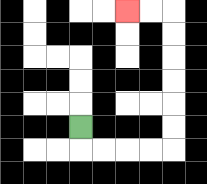{'start': '[3, 5]', 'end': '[5, 0]', 'path_directions': 'D,R,R,R,R,U,U,U,U,U,U,L,L', 'path_coordinates': '[[3, 5], [3, 6], [4, 6], [5, 6], [6, 6], [7, 6], [7, 5], [7, 4], [7, 3], [7, 2], [7, 1], [7, 0], [6, 0], [5, 0]]'}